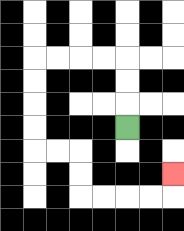{'start': '[5, 5]', 'end': '[7, 7]', 'path_directions': 'U,U,U,L,L,L,L,D,D,D,D,R,R,D,D,R,R,R,R,U', 'path_coordinates': '[[5, 5], [5, 4], [5, 3], [5, 2], [4, 2], [3, 2], [2, 2], [1, 2], [1, 3], [1, 4], [1, 5], [1, 6], [2, 6], [3, 6], [3, 7], [3, 8], [4, 8], [5, 8], [6, 8], [7, 8], [7, 7]]'}